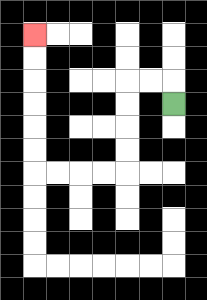{'start': '[7, 4]', 'end': '[1, 1]', 'path_directions': 'U,L,L,D,D,D,D,L,L,L,L,U,U,U,U,U,U', 'path_coordinates': '[[7, 4], [7, 3], [6, 3], [5, 3], [5, 4], [5, 5], [5, 6], [5, 7], [4, 7], [3, 7], [2, 7], [1, 7], [1, 6], [1, 5], [1, 4], [1, 3], [1, 2], [1, 1]]'}